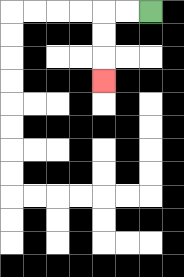{'start': '[6, 0]', 'end': '[4, 3]', 'path_directions': 'L,L,D,D,D', 'path_coordinates': '[[6, 0], [5, 0], [4, 0], [4, 1], [4, 2], [4, 3]]'}